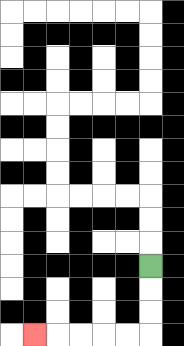{'start': '[6, 11]', 'end': '[1, 14]', 'path_directions': 'D,D,D,L,L,L,L,L', 'path_coordinates': '[[6, 11], [6, 12], [6, 13], [6, 14], [5, 14], [4, 14], [3, 14], [2, 14], [1, 14]]'}